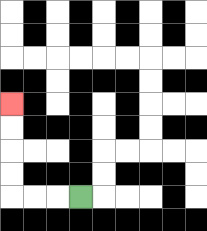{'start': '[3, 8]', 'end': '[0, 4]', 'path_directions': 'L,L,L,U,U,U,U', 'path_coordinates': '[[3, 8], [2, 8], [1, 8], [0, 8], [0, 7], [0, 6], [0, 5], [0, 4]]'}